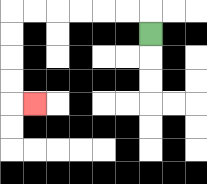{'start': '[6, 1]', 'end': '[1, 4]', 'path_directions': 'U,L,L,L,L,L,L,D,D,D,D,R', 'path_coordinates': '[[6, 1], [6, 0], [5, 0], [4, 0], [3, 0], [2, 0], [1, 0], [0, 0], [0, 1], [0, 2], [0, 3], [0, 4], [1, 4]]'}